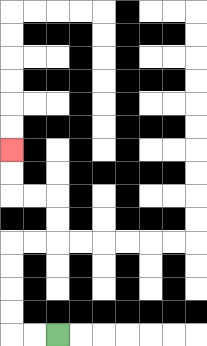{'start': '[2, 14]', 'end': '[0, 6]', 'path_directions': 'L,L,U,U,U,U,R,R,U,U,L,L,U,U', 'path_coordinates': '[[2, 14], [1, 14], [0, 14], [0, 13], [0, 12], [0, 11], [0, 10], [1, 10], [2, 10], [2, 9], [2, 8], [1, 8], [0, 8], [0, 7], [0, 6]]'}